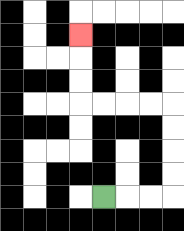{'start': '[4, 8]', 'end': '[3, 1]', 'path_directions': 'R,R,R,U,U,U,U,L,L,L,L,U,U,U', 'path_coordinates': '[[4, 8], [5, 8], [6, 8], [7, 8], [7, 7], [7, 6], [7, 5], [7, 4], [6, 4], [5, 4], [4, 4], [3, 4], [3, 3], [3, 2], [3, 1]]'}